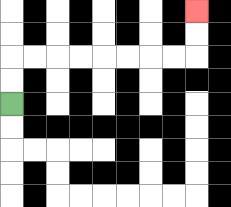{'start': '[0, 4]', 'end': '[8, 0]', 'path_directions': 'U,U,R,R,R,R,R,R,R,R,U,U', 'path_coordinates': '[[0, 4], [0, 3], [0, 2], [1, 2], [2, 2], [3, 2], [4, 2], [5, 2], [6, 2], [7, 2], [8, 2], [8, 1], [8, 0]]'}